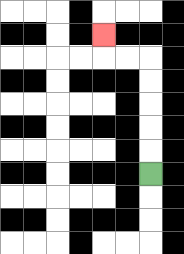{'start': '[6, 7]', 'end': '[4, 1]', 'path_directions': 'U,U,U,U,U,L,L,U', 'path_coordinates': '[[6, 7], [6, 6], [6, 5], [6, 4], [6, 3], [6, 2], [5, 2], [4, 2], [4, 1]]'}